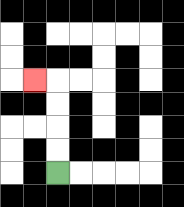{'start': '[2, 7]', 'end': '[1, 3]', 'path_directions': 'U,U,U,U,L', 'path_coordinates': '[[2, 7], [2, 6], [2, 5], [2, 4], [2, 3], [1, 3]]'}